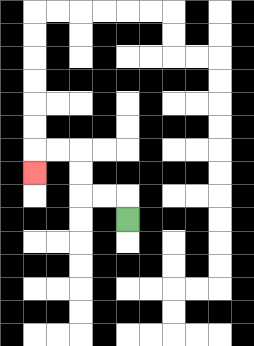{'start': '[5, 9]', 'end': '[1, 7]', 'path_directions': 'U,L,L,U,U,L,L,D', 'path_coordinates': '[[5, 9], [5, 8], [4, 8], [3, 8], [3, 7], [3, 6], [2, 6], [1, 6], [1, 7]]'}